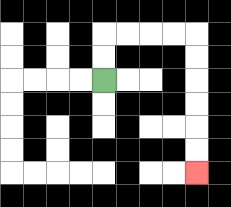{'start': '[4, 3]', 'end': '[8, 7]', 'path_directions': 'U,U,R,R,R,R,D,D,D,D,D,D', 'path_coordinates': '[[4, 3], [4, 2], [4, 1], [5, 1], [6, 1], [7, 1], [8, 1], [8, 2], [8, 3], [8, 4], [8, 5], [8, 6], [8, 7]]'}